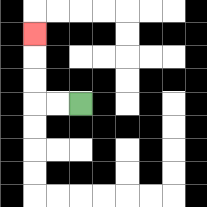{'start': '[3, 4]', 'end': '[1, 1]', 'path_directions': 'L,L,U,U,U', 'path_coordinates': '[[3, 4], [2, 4], [1, 4], [1, 3], [1, 2], [1, 1]]'}